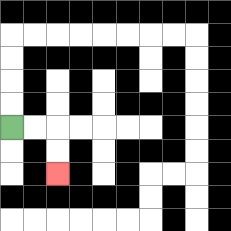{'start': '[0, 5]', 'end': '[2, 7]', 'path_directions': 'R,R,D,D', 'path_coordinates': '[[0, 5], [1, 5], [2, 5], [2, 6], [2, 7]]'}